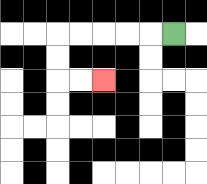{'start': '[7, 1]', 'end': '[4, 3]', 'path_directions': 'L,L,L,L,L,D,D,R,R', 'path_coordinates': '[[7, 1], [6, 1], [5, 1], [4, 1], [3, 1], [2, 1], [2, 2], [2, 3], [3, 3], [4, 3]]'}